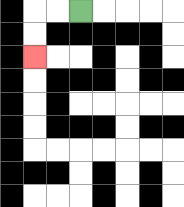{'start': '[3, 0]', 'end': '[1, 2]', 'path_directions': 'L,L,D,D', 'path_coordinates': '[[3, 0], [2, 0], [1, 0], [1, 1], [1, 2]]'}